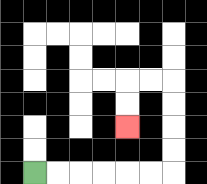{'start': '[1, 7]', 'end': '[5, 5]', 'path_directions': 'R,R,R,R,R,R,U,U,U,U,L,L,D,D', 'path_coordinates': '[[1, 7], [2, 7], [3, 7], [4, 7], [5, 7], [6, 7], [7, 7], [7, 6], [7, 5], [7, 4], [7, 3], [6, 3], [5, 3], [5, 4], [5, 5]]'}